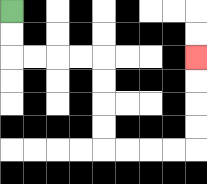{'start': '[0, 0]', 'end': '[8, 2]', 'path_directions': 'D,D,R,R,R,R,D,D,D,D,R,R,R,R,U,U,U,U', 'path_coordinates': '[[0, 0], [0, 1], [0, 2], [1, 2], [2, 2], [3, 2], [4, 2], [4, 3], [4, 4], [4, 5], [4, 6], [5, 6], [6, 6], [7, 6], [8, 6], [8, 5], [8, 4], [8, 3], [8, 2]]'}